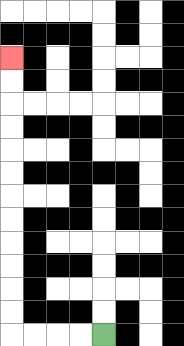{'start': '[4, 14]', 'end': '[0, 2]', 'path_directions': 'L,L,L,L,U,U,U,U,U,U,U,U,U,U,U,U', 'path_coordinates': '[[4, 14], [3, 14], [2, 14], [1, 14], [0, 14], [0, 13], [0, 12], [0, 11], [0, 10], [0, 9], [0, 8], [0, 7], [0, 6], [0, 5], [0, 4], [0, 3], [0, 2]]'}